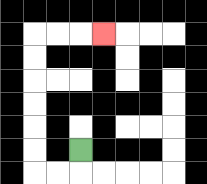{'start': '[3, 6]', 'end': '[4, 1]', 'path_directions': 'D,L,L,U,U,U,U,U,U,R,R,R', 'path_coordinates': '[[3, 6], [3, 7], [2, 7], [1, 7], [1, 6], [1, 5], [1, 4], [1, 3], [1, 2], [1, 1], [2, 1], [3, 1], [4, 1]]'}